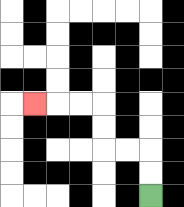{'start': '[6, 8]', 'end': '[1, 4]', 'path_directions': 'U,U,L,L,U,U,L,L,L', 'path_coordinates': '[[6, 8], [6, 7], [6, 6], [5, 6], [4, 6], [4, 5], [4, 4], [3, 4], [2, 4], [1, 4]]'}